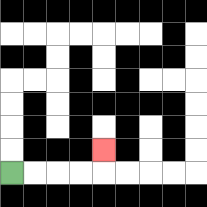{'start': '[0, 7]', 'end': '[4, 6]', 'path_directions': 'R,R,R,R,U', 'path_coordinates': '[[0, 7], [1, 7], [2, 7], [3, 7], [4, 7], [4, 6]]'}